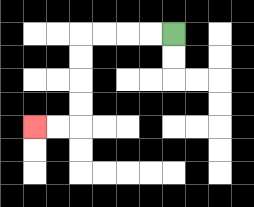{'start': '[7, 1]', 'end': '[1, 5]', 'path_directions': 'L,L,L,L,D,D,D,D,L,L', 'path_coordinates': '[[7, 1], [6, 1], [5, 1], [4, 1], [3, 1], [3, 2], [3, 3], [3, 4], [3, 5], [2, 5], [1, 5]]'}